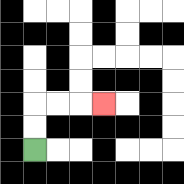{'start': '[1, 6]', 'end': '[4, 4]', 'path_directions': 'U,U,R,R,R', 'path_coordinates': '[[1, 6], [1, 5], [1, 4], [2, 4], [3, 4], [4, 4]]'}